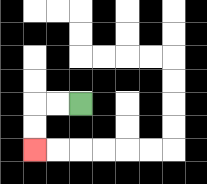{'start': '[3, 4]', 'end': '[1, 6]', 'path_directions': 'L,L,D,D', 'path_coordinates': '[[3, 4], [2, 4], [1, 4], [1, 5], [1, 6]]'}